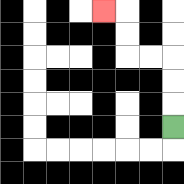{'start': '[7, 5]', 'end': '[4, 0]', 'path_directions': 'U,U,U,L,L,U,U,L', 'path_coordinates': '[[7, 5], [7, 4], [7, 3], [7, 2], [6, 2], [5, 2], [5, 1], [5, 0], [4, 0]]'}